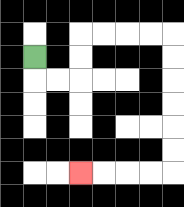{'start': '[1, 2]', 'end': '[3, 7]', 'path_directions': 'D,R,R,U,U,R,R,R,R,D,D,D,D,D,D,L,L,L,L', 'path_coordinates': '[[1, 2], [1, 3], [2, 3], [3, 3], [3, 2], [3, 1], [4, 1], [5, 1], [6, 1], [7, 1], [7, 2], [7, 3], [7, 4], [7, 5], [7, 6], [7, 7], [6, 7], [5, 7], [4, 7], [3, 7]]'}